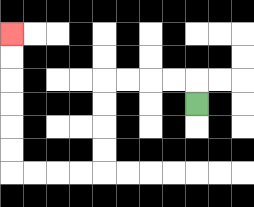{'start': '[8, 4]', 'end': '[0, 1]', 'path_directions': 'U,L,L,L,L,D,D,D,D,L,L,L,L,U,U,U,U,U,U', 'path_coordinates': '[[8, 4], [8, 3], [7, 3], [6, 3], [5, 3], [4, 3], [4, 4], [4, 5], [4, 6], [4, 7], [3, 7], [2, 7], [1, 7], [0, 7], [0, 6], [0, 5], [0, 4], [0, 3], [0, 2], [0, 1]]'}